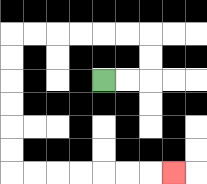{'start': '[4, 3]', 'end': '[7, 7]', 'path_directions': 'R,R,U,U,L,L,L,L,L,L,D,D,D,D,D,D,R,R,R,R,R,R,R', 'path_coordinates': '[[4, 3], [5, 3], [6, 3], [6, 2], [6, 1], [5, 1], [4, 1], [3, 1], [2, 1], [1, 1], [0, 1], [0, 2], [0, 3], [0, 4], [0, 5], [0, 6], [0, 7], [1, 7], [2, 7], [3, 7], [4, 7], [5, 7], [6, 7], [7, 7]]'}